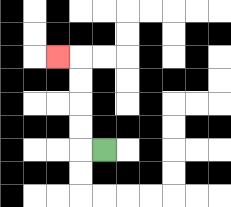{'start': '[4, 6]', 'end': '[2, 2]', 'path_directions': 'L,U,U,U,U,L', 'path_coordinates': '[[4, 6], [3, 6], [3, 5], [3, 4], [3, 3], [3, 2], [2, 2]]'}